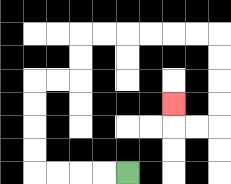{'start': '[5, 7]', 'end': '[7, 4]', 'path_directions': 'L,L,L,L,U,U,U,U,R,R,U,U,R,R,R,R,R,R,D,D,D,D,L,L,U', 'path_coordinates': '[[5, 7], [4, 7], [3, 7], [2, 7], [1, 7], [1, 6], [1, 5], [1, 4], [1, 3], [2, 3], [3, 3], [3, 2], [3, 1], [4, 1], [5, 1], [6, 1], [7, 1], [8, 1], [9, 1], [9, 2], [9, 3], [9, 4], [9, 5], [8, 5], [7, 5], [7, 4]]'}